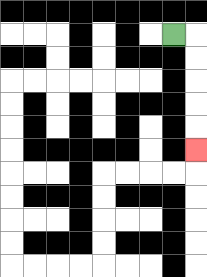{'start': '[7, 1]', 'end': '[8, 6]', 'path_directions': 'R,D,D,D,D,D', 'path_coordinates': '[[7, 1], [8, 1], [8, 2], [8, 3], [8, 4], [8, 5], [8, 6]]'}